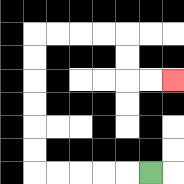{'start': '[6, 7]', 'end': '[7, 3]', 'path_directions': 'L,L,L,L,L,U,U,U,U,U,U,R,R,R,R,D,D,R,R', 'path_coordinates': '[[6, 7], [5, 7], [4, 7], [3, 7], [2, 7], [1, 7], [1, 6], [1, 5], [1, 4], [1, 3], [1, 2], [1, 1], [2, 1], [3, 1], [4, 1], [5, 1], [5, 2], [5, 3], [6, 3], [7, 3]]'}